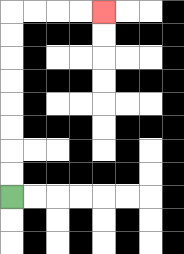{'start': '[0, 8]', 'end': '[4, 0]', 'path_directions': 'U,U,U,U,U,U,U,U,R,R,R,R', 'path_coordinates': '[[0, 8], [0, 7], [0, 6], [0, 5], [0, 4], [0, 3], [0, 2], [0, 1], [0, 0], [1, 0], [2, 0], [3, 0], [4, 0]]'}